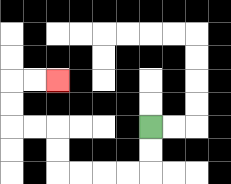{'start': '[6, 5]', 'end': '[2, 3]', 'path_directions': 'D,D,L,L,L,L,U,U,L,L,U,U,R,R', 'path_coordinates': '[[6, 5], [6, 6], [6, 7], [5, 7], [4, 7], [3, 7], [2, 7], [2, 6], [2, 5], [1, 5], [0, 5], [0, 4], [0, 3], [1, 3], [2, 3]]'}